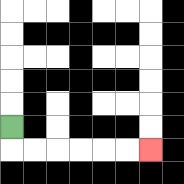{'start': '[0, 5]', 'end': '[6, 6]', 'path_directions': 'D,R,R,R,R,R,R', 'path_coordinates': '[[0, 5], [0, 6], [1, 6], [2, 6], [3, 6], [4, 6], [5, 6], [6, 6]]'}